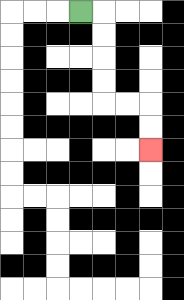{'start': '[3, 0]', 'end': '[6, 6]', 'path_directions': 'R,D,D,D,D,R,R,D,D', 'path_coordinates': '[[3, 0], [4, 0], [4, 1], [4, 2], [4, 3], [4, 4], [5, 4], [6, 4], [6, 5], [6, 6]]'}